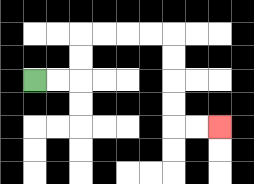{'start': '[1, 3]', 'end': '[9, 5]', 'path_directions': 'R,R,U,U,R,R,R,R,D,D,D,D,R,R', 'path_coordinates': '[[1, 3], [2, 3], [3, 3], [3, 2], [3, 1], [4, 1], [5, 1], [6, 1], [7, 1], [7, 2], [7, 3], [7, 4], [7, 5], [8, 5], [9, 5]]'}